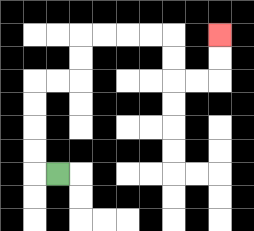{'start': '[2, 7]', 'end': '[9, 1]', 'path_directions': 'L,U,U,U,U,R,R,U,U,R,R,R,R,D,D,R,R,U,U', 'path_coordinates': '[[2, 7], [1, 7], [1, 6], [1, 5], [1, 4], [1, 3], [2, 3], [3, 3], [3, 2], [3, 1], [4, 1], [5, 1], [6, 1], [7, 1], [7, 2], [7, 3], [8, 3], [9, 3], [9, 2], [9, 1]]'}